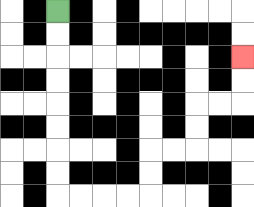{'start': '[2, 0]', 'end': '[10, 2]', 'path_directions': 'D,D,D,D,D,D,D,D,R,R,R,R,U,U,R,R,U,U,R,R,U,U', 'path_coordinates': '[[2, 0], [2, 1], [2, 2], [2, 3], [2, 4], [2, 5], [2, 6], [2, 7], [2, 8], [3, 8], [4, 8], [5, 8], [6, 8], [6, 7], [6, 6], [7, 6], [8, 6], [8, 5], [8, 4], [9, 4], [10, 4], [10, 3], [10, 2]]'}